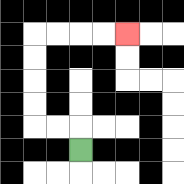{'start': '[3, 6]', 'end': '[5, 1]', 'path_directions': 'U,L,L,U,U,U,U,R,R,R,R', 'path_coordinates': '[[3, 6], [3, 5], [2, 5], [1, 5], [1, 4], [1, 3], [1, 2], [1, 1], [2, 1], [3, 1], [4, 1], [5, 1]]'}